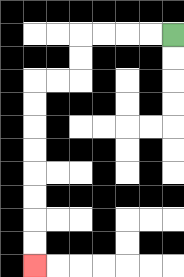{'start': '[7, 1]', 'end': '[1, 11]', 'path_directions': 'L,L,L,L,D,D,L,L,D,D,D,D,D,D,D,D', 'path_coordinates': '[[7, 1], [6, 1], [5, 1], [4, 1], [3, 1], [3, 2], [3, 3], [2, 3], [1, 3], [1, 4], [1, 5], [1, 6], [1, 7], [1, 8], [1, 9], [1, 10], [1, 11]]'}